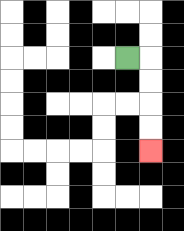{'start': '[5, 2]', 'end': '[6, 6]', 'path_directions': 'R,D,D,D,D', 'path_coordinates': '[[5, 2], [6, 2], [6, 3], [6, 4], [6, 5], [6, 6]]'}